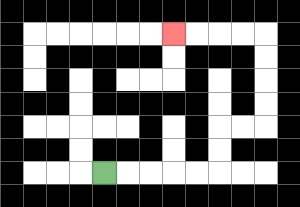{'start': '[4, 7]', 'end': '[7, 1]', 'path_directions': 'R,R,R,R,R,U,U,R,R,U,U,U,U,L,L,L,L', 'path_coordinates': '[[4, 7], [5, 7], [6, 7], [7, 7], [8, 7], [9, 7], [9, 6], [9, 5], [10, 5], [11, 5], [11, 4], [11, 3], [11, 2], [11, 1], [10, 1], [9, 1], [8, 1], [7, 1]]'}